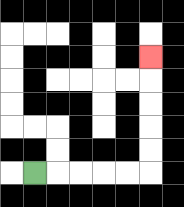{'start': '[1, 7]', 'end': '[6, 2]', 'path_directions': 'R,R,R,R,R,U,U,U,U,U', 'path_coordinates': '[[1, 7], [2, 7], [3, 7], [4, 7], [5, 7], [6, 7], [6, 6], [6, 5], [6, 4], [6, 3], [6, 2]]'}